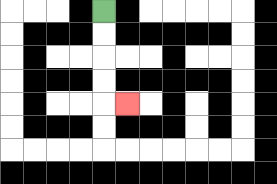{'start': '[4, 0]', 'end': '[5, 4]', 'path_directions': 'D,D,D,D,R', 'path_coordinates': '[[4, 0], [4, 1], [4, 2], [4, 3], [4, 4], [5, 4]]'}